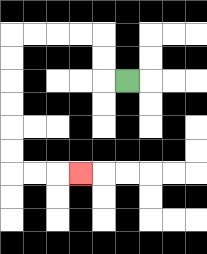{'start': '[5, 3]', 'end': '[3, 7]', 'path_directions': 'L,U,U,L,L,L,L,D,D,D,D,D,D,R,R,R', 'path_coordinates': '[[5, 3], [4, 3], [4, 2], [4, 1], [3, 1], [2, 1], [1, 1], [0, 1], [0, 2], [0, 3], [0, 4], [0, 5], [0, 6], [0, 7], [1, 7], [2, 7], [3, 7]]'}